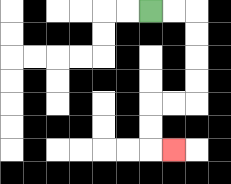{'start': '[6, 0]', 'end': '[7, 6]', 'path_directions': 'R,R,D,D,D,D,L,L,D,D,R', 'path_coordinates': '[[6, 0], [7, 0], [8, 0], [8, 1], [8, 2], [8, 3], [8, 4], [7, 4], [6, 4], [6, 5], [6, 6], [7, 6]]'}